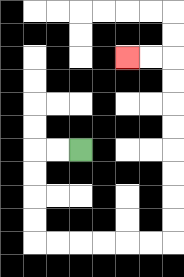{'start': '[3, 6]', 'end': '[5, 2]', 'path_directions': 'L,L,D,D,D,D,R,R,R,R,R,R,U,U,U,U,U,U,U,U,L,L', 'path_coordinates': '[[3, 6], [2, 6], [1, 6], [1, 7], [1, 8], [1, 9], [1, 10], [2, 10], [3, 10], [4, 10], [5, 10], [6, 10], [7, 10], [7, 9], [7, 8], [7, 7], [7, 6], [7, 5], [7, 4], [7, 3], [7, 2], [6, 2], [5, 2]]'}